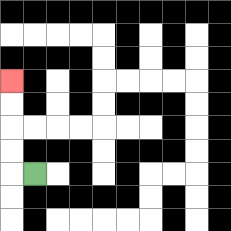{'start': '[1, 7]', 'end': '[0, 3]', 'path_directions': 'L,U,U,U,U', 'path_coordinates': '[[1, 7], [0, 7], [0, 6], [0, 5], [0, 4], [0, 3]]'}